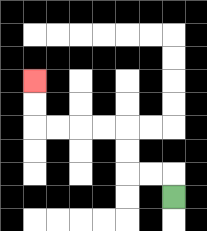{'start': '[7, 8]', 'end': '[1, 3]', 'path_directions': 'U,L,L,U,U,L,L,L,L,U,U', 'path_coordinates': '[[7, 8], [7, 7], [6, 7], [5, 7], [5, 6], [5, 5], [4, 5], [3, 5], [2, 5], [1, 5], [1, 4], [1, 3]]'}